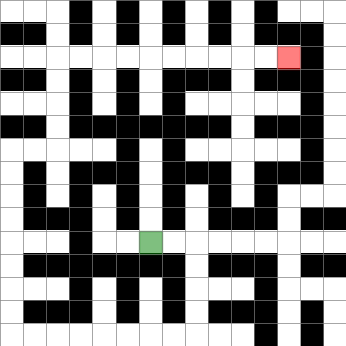{'start': '[6, 10]', 'end': '[12, 2]', 'path_directions': 'R,R,D,D,D,D,L,L,L,L,L,L,L,L,U,U,U,U,U,U,U,U,R,R,U,U,U,U,R,R,R,R,R,R,R,R,R,R', 'path_coordinates': '[[6, 10], [7, 10], [8, 10], [8, 11], [8, 12], [8, 13], [8, 14], [7, 14], [6, 14], [5, 14], [4, 14], [3, 14], [2, 14], [1, 14], [0, 14], [0, 13], [0, 12], [0, 11], [0, 10], [0, 9], [0, 8], [0, 7], [0, 6], [1, 6], [2, 6], [2, 5], [2, 4], [2, 3], [2, 2], [3, 2], [4, 2], [5, 2], [6, 2], [7, 2], [8, 2], [9, 2], [10, 2], [11, 2], [12, 2]]'}